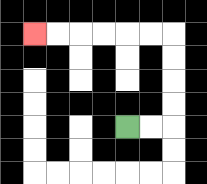{'start': '[5, 5]', 'end': '[1, 1]', 'path_directions': 'R,R,U,U,U,U,L,L,L,L,L,L', 'path_coordinates': '[[5, 5], [6, 5], [7, 5], [7, 4], [7, 3], [7, 2], [7, 1], [6, 1], [5, 1], [4, 1], [3, 1], [2, 1], [1, 1]]'}